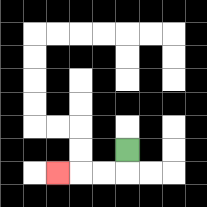{'start': '[5, 6]', 'end': '[2, 7]', 'path_directions': 'D,L,L,L', 'path_coordinates': '[[5, 6], [5, 7], [4, 7], [3, 7], [2, 7]]'}